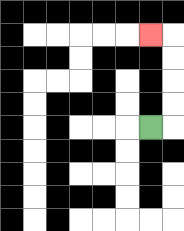{'start': '[6, 5]', 'end': '[6, 1]', 'path_directions': 'R,U,U,U,U,L', 'path_coordinates': '[[6, 5], [7, 5], [7, 4], [7, 3], [7, 2], [7, 1], [6, 1]]'}